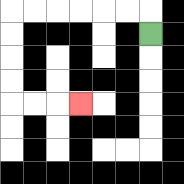{'start': '[6, 1]', 'end': '[3, 4]', 'path_directions': 'U,L,L,L,L,L,L,D,D,D,D,R,R,R', 'path_coordinates': '[[6, 1], [6, 0], [5, 0], [4, 0], [3, 0], [2, 0], [1, 0], [0, 0], [0, 1], [0, 2], [0, 3], [0, 4], [1, 4], [2, 4], [3, 4]]'}